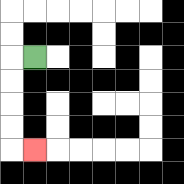{'start': '[1, 2]', 'end': '[1, 6]', 'path_directions': 'L,D,D,D,D,R', 'path_coordinates': '[[1, 2], [0, 2], [0, 3], [0, 4], [0, 5], [0, 6], [1, 6]]'}